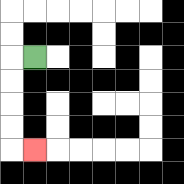{'start': '[1, 2]', 'end': '[1, 6]', 'path_directions': 'L,D,D,D,D,R', 'path_coordinates': '[[1, 2], [0, 2], [0, 3], [0, 4], [0, 5], [0, 6], [1, 6]]'}